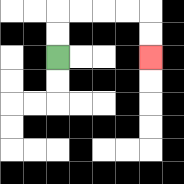{'start': '[2, 2]', 'end': '[6, 2]', 'path_directions': 'U,U,R,R,R,R,D,D', 'path_coordinates': '[[2, 2], [2, 1], [2, 0], [3, 0], [4, 0], [5, 0], [6, 0], [6, 1], [6, 2]]'}